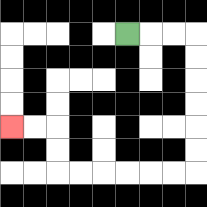{'start': '[5, 1]', 'end': '[0, 5]', 'path_directions': 'R,R,R,D,D,D,D,D,D,L,L,L,L,L,L,U,U,L,L', 'path_coordinates': '[[5, 1], [6, 1], [7, 1], [8, 1], [8, 2], [8, 3], [8, 4], [8, 5], [8, 6], [8, 7], [7, 7], [6, 7], [5, 7], [4, 7], [3, 7], [2, 7], [2, 6], [2, 5], [1, 5], [0, 5]]'}